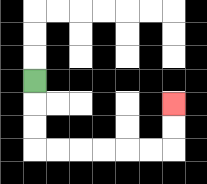{'start': '[1, 3]', 'end': '[7, 4]', 'path_directions': 'D,D,D,R,R,R,R,R,R,U,U', 'path_coordinates': '[[1, 3], [1, 4], [1, 5], [1, 6], [2, 6], [3, 6], [4, 6], [5, 6], [6, 6], [7, 6], [7, 5], [7, 4]]'}